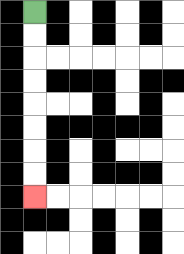{'start': '[1, 0]', 'end': '[1, 8]', 'path_directions': 'D,D,D,D,D,D,D,D', 'path_coordinates': '[[1, 0], [1, 1], [1, 2], [1, 3], [1, 4], [1, 5], [1, 6], [1, 7], [1, 8]]'}